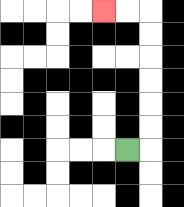{'start': '[5, 6]', 'end': '[4, 0]', 'path_directions': 'R,U,U,U,U,U,U,L,L', 'path_coordinates': '[[5, 6], [6, 6], [6, 5], [6, 4], [6, 3], [6, 2], [6, 1], [6, 0], [5, 0], [4, 0]]'}